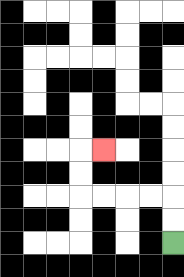{'start': '[7, 10]', 'end': '[4, 6]', 'path_directions': 'U,U,L,L,L,L,U,U,R', 'path_coordinates': '[[7, 10], [7, 9], [7, 8], [6, 8], [5, 8], [4, 8], [3, 8], [3, 7], [3, 6], [4, 6]]'}